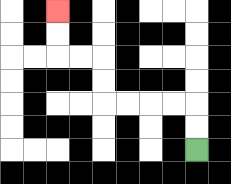{'start': '[8, 6]', 'end': '[2, 0]', 'path_directions': 'U,U,L,L,L,L,U,U,L,L,U,U', 'path_coordinates': '[[8, 6], [8, 5], [8, 4], [7, 4], [6, 4], [5, 4], [4, 4], [4, 3], [4, 2], [3, 2], [2, 2], [2, 1], [2, 0]]'}